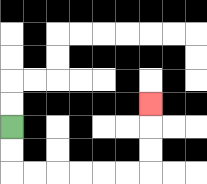{'start': '[0, 5]', 'end': '[6, 4]', 'path_directions': 'D,D,R,R,R,R,R,R,U,U,U', 'path_coordinates': '[[0, 5], [0, 6], [0, 7], [1, 7], [2, 7], [3, 7], [4, 7], [5, 7], [6, 7], [6, 6], [6, 5], [6, 4]]'}